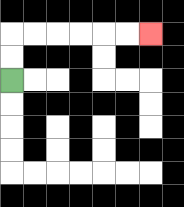{'start': '[0, 3]', 'end': '[6, 1]', 'path_directions': 'U,U,R,R,R,R,R,R', 'path_coordinates': '[[0, 3], [0, 2], [0, 1], [1, 1], [2, 1], [3, 1], [4, 1], [5, 1], [6, 1]]'}